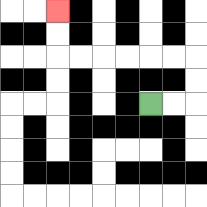{'start': '[6, 4]', 'end': '[2, 0]', 'path_directions': 'R,R,U,U,L,L,L,L,L,L,U,U', 'path_coordinates': '[[6, 4], [7, 4], [8, 4], [8, 3], [8, 2], [7, 2], [6, 2], [5, 2], [4, 2], [3, 2], [2, 2], [2, 1], [2, 0]]'}